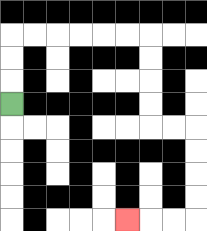{'start': '[0, 4]', 'end': '[5, 9]', 'path_directions': 'U,U,U,R,R,R,R,R,R,D,D,D,D,R,R,D,D,D,D,L,L,L', 'path_coordinates': '[[0, 4], [0, 3], [0, 2], [0, 1], [1, 1], [2, 1], [3, 1], [4, 1], [5, 1], [6, 1], [6, 2], [6, 3], [6, 4], [6, 5], [7, 5], [8, 5], [8, 6], [8, 7], [8, 8], [8, 9], [7, 9], [6, 9], [5, 9]]'}